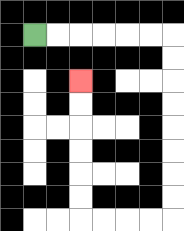{'start': '[1, 1]', 'end': '[3, 3]', 'path_directions': 'R,R,R,R,R,R,D,D,D,D,D,D,D,D,L,L,L,L,U,U,U,U,U,U', 'path_coordinates': '[[1, 1], [2, 1], [3, 1], [4, 1], [5, 1], [6, 1], [7, 1], [7, 2], [7, 3], [7, 4], [7, 5], [7, 6], [7, 7], [7, 8], [7, 9], [6, 9], [5, 9], [4, 9], [3, 9], [3, 8], [3, 7], [3, 6], [3, 5], [3, 4], [3, 3]]'}